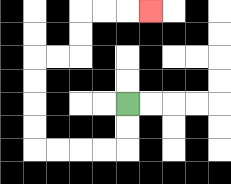{'start': '[5, 4]', 'end': '[6, 0]', 'path_directions': 'D,D,L,L,L,L,U,U,U,U,R,R,U,U,R,R,R', 'path_coordinates': '[[5, 4], [5, 5], [5, 6], [4, 6], [3, 6], [2, 6], [1, 6], [1, 5], [1, 4], [1, 3], [1, 2], [2, 2], [3, 2], [3, 1], [3, 0], [4, 0], [5, 0], [6, 0]]'}